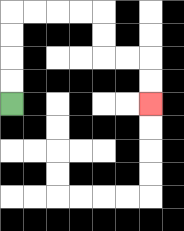{'start': '[0, 4]', 'end': '[6, 4]', 'path_directions': 'U,U,U,U,R,R,R,R,D,D,R,R,D,D', 'path_coordinates': '[[0, 4], [0, 3], [0, 2], [0, 1], [0, 0], [1, 0], [2, 0], [3, 0], [4, 0], [4, 1], [4, 2], [5, 2], [6, 2], [6, 3], [6, 4]]'}